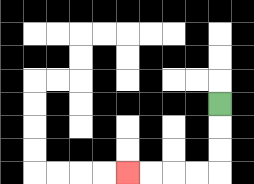{'start': '[9, 4]', 'end': '[5, 7]', 'path_directions': 'D,D,D,L,L,L,L', 'path_coordinates': '[[9, 4], [9, 5], [9, 6], [9, 7], [8, 7], [7, 7], [6, 7], [5, 7]]'}